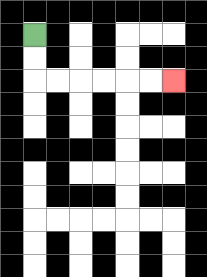{'start': '[1, 1]', 'end': '[7, 3]', 'path_directions': 'D,D,R,R,R,R,R,R', 'path_coordinates': '[[1, 1], [1, 2], [1, 3], [2, 3], [3, 3], [4, 3], [5, 3], [6, 3], [7, 3]]'}